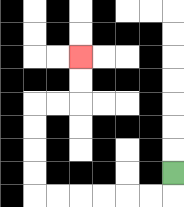{'start': '[7, 7]', 'end': '[3, 2]', 'path_directions': 'D,L,L,L,L,L,L,U,U,U,U,R,R,U,U', 'path_coordinates': '[[7, 7], [7, 8], [6, 8], [5, 8], [4, 8], [3, 8], [2, 8], [1, 8], [1, 7], [1, 6], [1, 5], [1, 4], [2, 4], [3, 4], [3, 3], [3, 2]]'}